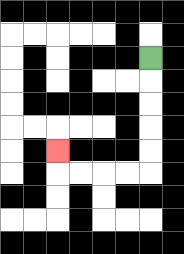{'start': '[6, 2]', 'end': '[2, 6]', 'path_directions': 'D,D,D,D,D,L,L,L,L,U', 'path_coordinates': '[[6, 2], [6, 3], [6, 4], [6, 5], [6, 6], [6, 7], [5, 7], [4, 7], [3, 7], [2, 7], [2, 6]]'}